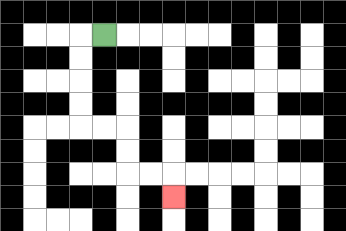{'start': '[4, 1]', 'end': '[7, 8]', 'path_directions': 'L,D,D,D,D,R,R,D,D,R,R,D', 'path_coordinates': '[[4, 1], [3, 1], [3, 2], [3, 3], [3, 4], [3, 5], [4, 5], [5, 5], [5, 6], [5, 7], [6, 7], [7, 7], [7, 8]]'}